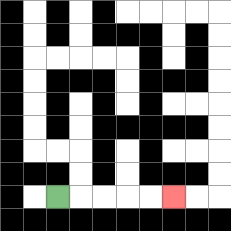{'start': '[2, 8]', 'end': '[7, 8]', 'path_directions': 'R,R,R,R,R', 'path_coordinates': '[[2, 8], [3, 8], [4, 8], [5, 8], [6, 8], [7, 8]]'}